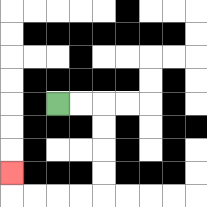{'start': '[2, 4]', 'end': '[0, 7]', 'path_directions': 'R,R,D,D,D,D,L,L,L,L,U', 'path_coordinates': '[[2, 4], [3, 4], [4, 4], [4, 5], [4, 6], [4, 7], [4, 8], [3, 8], [2, 8], [1, 8], [0, 8], [0, 7]]'}